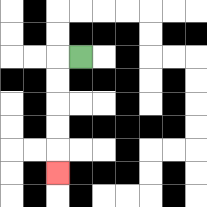{'start': '[3, 2]', 'end': '[2, 7]', 'path_directions': 'L,D,D,D,D,D', 'path_coordinates': '[[3, 2], [2, 2], [2, 3], [2, 4], [2, 5], [2, 6], [2, 7]]'}